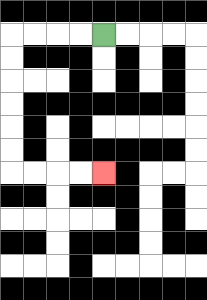{'start': '[4, 1]', 'end': '[4, 7]', 'path_directions': 'L,L,L,L,D,D,D,D,D,D,R,R,R,R', 'path_coordinates': '[[4, 1], [3, 1], [2, 1], [1, 1], [0, 1], [0, 2], [0, 3], [0, 4], [0, 5], [0, 6], [0, 7], [1, 7], [2, 7], [3, 7], [4, 7]]'}